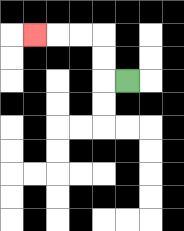{'start': '[5, 3]', 'end': '[1, 1]', 'path_directions': 'L,U,U,L,L,L', 'path_coordinates': '[[5, 3], [4, 3], [4, 2], [4, 1], [3, 1], [2, 1], [1, 1]]'}